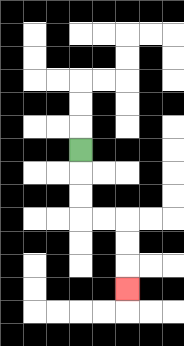{'start': '[3, 6]', 'end': '[5, 12]', 'path_directions': 'D,D,D,R,R,D,D,D', 'path_coordinates': '[[3, 6], [3, 7], [3, 8], [3, 9], [4, 9], [5, 9], [5, 10], [5, 11], [5, 12]]'}